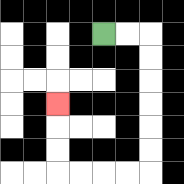{'start': '[4, 1]', 'end': '[2, 4]', 'path_directions': 'R,R,D,D,D,D,D,D,L,L,L,L,U,U,U', 'path_coordinates': '[[4, 1], [5, 1], [6, 1], [6, 2], [6, 3], [6, 4], [6, 5], [6, 6], [6, 7], [5, 7], [4, 7], [3, 7], [2, 7], [2, 6], [2, 5], [2, 4]]'}